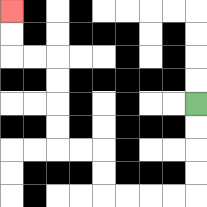{'start': '[8, 4]', 'end': '[0, 0]', 'path_directions': 'D,D,D,D,L,L,L,L,U,U,L,L,U,U,U,U,L,L,U,U', 'path_coordinates': '[[8, 4], [8, 5], [8, 6], [8, 7], [8, 8], [7, 8], [6, 8], [5, 8], [4, 8], [4, 7], [4, 6], [3, 6], [2, 6], [2, 5], [2, 4], [2, 3], [2, 2], [1, 2], [0, 2], [0, 1], [0, 0]]'}